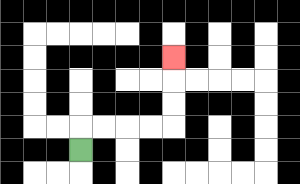{'start': '[3, 6]', 'end': '[7, 2]', 'path_directions': 'U,R,R,R,R,U,U,U', 'path_coordinates': '[[3, 6], [3, 5], [4, 5], [5, 5], [6, 5], [7, 5], [7, 4], [7, 3], [7, 2]]'}